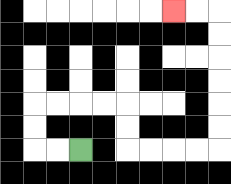{'start': '[3, 6]', 'end': '[7, 0]', 'path_directions': 'L,L,U,U,R,R,R,R,D,D,R,R,R,R,U,U,U,U,U,U,L,L', 'path_coordinates': '[[3, 6], [2, 6], [1, 6], [1, 5], [1, 4], [2, 4], [3, 4], [4, 4], [5, 4], [5, 5], [5, 6], [6, 6], [7, 6], [8, 6], [9, 6], [9, 5], [9, 4], [9, 3], [9, 2], [9, 1], [9, 0], [8, 0], [7, 0]]'}